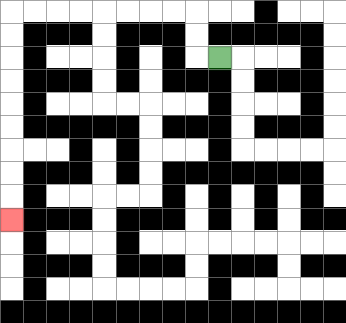{'start': '[9, 2]', 'end': '[0, 9]', 'path_directions': 'L,U,U,L,L,L,L,L,L,L,L,D,D,D,D,D,D,D,D,D', 'path_coordinates': '[[9, 2], [8, 2], [8, 1], [8, 0], [7, 0], [6, 0], [5, 0], [4, 0], [3, 0], [2, 0], [1, 0], [0, 0], [0, 1], [0, 2], [0, 3], [0, 4], [0, 5], [0, 6], [0, 7], [0, 8], [0, 9]]'}